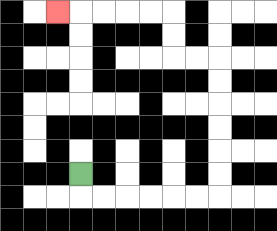{'start': '[3, 7]', 'end': '[2, 0]', 'path_directions': 'D,R,R,R,R,R,R,U,U,U,U,U,U,L,L,U,U,L,L,L,L,L', 'path_coordinates': '[[3, 7], [3, 8], [4, 8], [5, 8], [6, 8], [7, 8], [8, 8], [9, 8], [9, 7], [9, 6], [9, 5], [9, 4], [9, 3], [9, 2], [8, 2], [7, 2], [7, 1], [7, 0], [6, 0], [5, 0], [4, 0], [3, 0], [2, 0]]'}